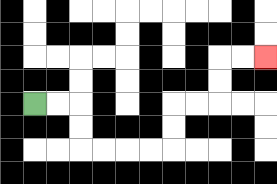{'start': '[1, 4]', 'end': '[11, 2]', 'path_directions': 'R,R,D,D,R,R,R,R,U,U,R,R,U,U,R,R', 'path_coordinates': '[[1, 4], [2, 4], [3, 4], [3, 5], [3, 6], [4, 6], [5, 6], [6, 6], [7, 6], [7, 5], [7, 4], [8, 4], [9, 4], [9, 3], [9, 2], [10, 2], [11, 2]]'}